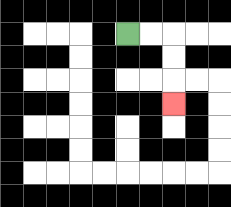{'start': '[5, 1]', 'end': '[7, 4]', 'path_directions': 'R,R,D,D,D', 'path_coordinates': '[[5, 1], [6, 1], [7, 1], [7, 2], [7, 3], [7, 4]]'}